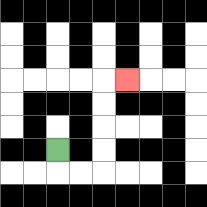{'start': '[2, 6]', 'end': '[5, 3]', 'path_directions': 'D,R,R,U,U,U,U,R', 'path_coordinates': '[[2, 6], [2, 7], [3, 7], [4, 7], [4, 6], [4, 5], [4, 4], [4, 3], [5, 3]]'}